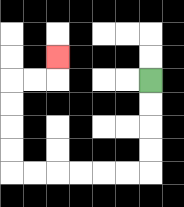{'start': '[6, 3]', 'end': '[2, 2]', 'path_directions': 'D,D,D,D,L,L,L,L,L,L,U,U,U,U,R,R,U', 'path_coordinates': '[[6, 3], [6, 4], [6, 5], [6, 6], [6, 7], [5, 7], [4, 7], [3, 7], [2, 7], [1, 7], [0, 7], [0, 6], [0, 5], [0, 4], [0, 3], [1, 3], [2, 3], [2, 2]]'}